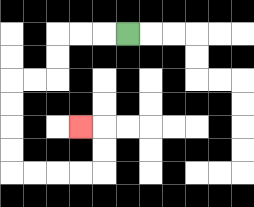{'start': '[5, 1]', 'end': '[3, 5]', 'path_directions': 'L,L,L,D,D,L,L,D,D,D,D,R,R,R,R,U,U,L', 'path_coordinates': '[[5, 1], [4, 1], [3, 1], [2, 1], [2, 2], [2, 3], [1, 3], [0, 3], [0, 4], [0, 5], [0, 6], [0, 7], [1, 7], [2, 7], [3, 7], [4, 7], [4, 6], [4, 5], [3, 5]]'}